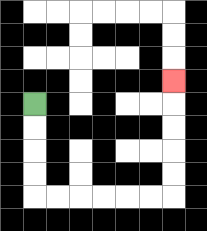{'start': '[1, 4]', 'end': '[7, 3]', 'path_directions': 'D,D,D,D,R,R,R,R,R,R,U,U,U,U,U', 'path_coordinates': '[[1, 4], [1, 5], [1, 6], [1, 7], [1, 8], [2, 8], [3, 8], [4, 8], [5, 8], [6, 8], [7, 8], [7, 7], [7, 6], [7, 5], [7, 4], [7, 3]]'}